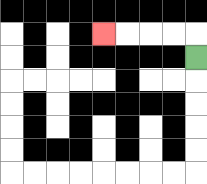{'start': '[8, 2]', 'end': '[4, 1]', 'path_directions': 'U,L,L,L,L', 'path_coordinates': '[[8, 2], [8, 1], [7, 1], [6, 1], [5, 1], [4, 1]]'}